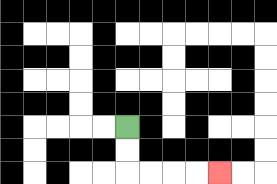{'start': '[5, 5]', 'end': '[9, 7]', 'path_directions': 'D,D,R,R,R,R', 'path_coordinates': '[[5, 5], [5, 6], [5, 7], [6, 7], [7, 7], [8, 7], [9, 7]]'}